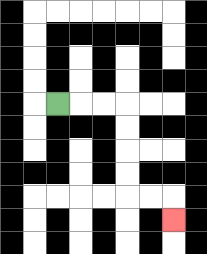{'start': '[2, 4]', 'end': '[7, 9]', 'path_directions': 'R,R,R,D,D,D,D,R,R,D', 'path_coordinates': '[[2, 4], [3, 4], [4, 4], [5, 4], [5, 5], [5, 6], [5, 7], [5, 8], [6, 8], [7, 8], [7, 9]]'}